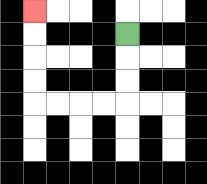{'start': '[5, 1]', 'end': '[1, 0]', 'path_directions': 'D,D,D,L,L,L,L,U,U,U,U', 'path_coordinates': '[[5, 1], [5, 2], [5, 3], [5, 4], [4, 4], [3, 4], [2, 4], [1, 4], [1, 3], [1, 2], [1, 1], [1, 0]]'}